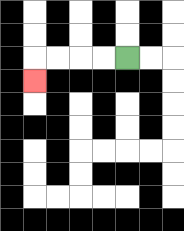{'start': '[5, 2]', 'end': '[1, 3]', 'path_directions': 'L,L,L,L,D', 'path_coordinates': '[[5, 2], [4, 2], [3, 2], [2, 2], [1, 2], [1, 3]]'}